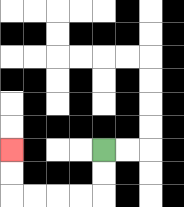{'start': '[4, 6]', 'end': '[0, 6]', 'path_directions': 'D,D,L,L,L,L,U,U', 'path_coordinates': '[[4, 6], [4, 7], [4, 8], [3, 8], [2, 8], [1, 8], [0, 8], [0, 7], [0, 6]]'}